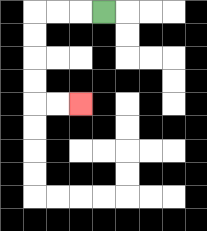{'start': '[4, 0]', 'end': '[3, 4]', 'path_directions': 'L,L,L,D,D,D,D,R,R', 'path_coordinates': '[[4, 0], [3, 0], [2, 0], [1, 0], [1, 1], [1, 2], [1, 3], [1, 4], [2, 4], [3, 4]]'}